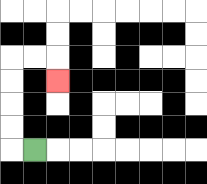{'start': '[1, 6]', 'end': '[2, 3]', 'path_directions': 'L,U,U,U,U,R,R,D', 'path_coordinates': '[[1, 6], [0, 6], [0, 5], [0, 4], [0, 3], [0, 2], [1, 2], [2, 2], [2, 3]]'}